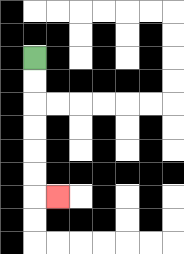{'start': '[1, 2]', 'end': '[2, 8]', 'path_directions': 'D,D,D,D,D,D,R', 'path_coordinates': '[[1, 2], [1, 3], [1, 4], [1, 5], [1, 6], [1, 7], [1, 8], [2, 8]]'}